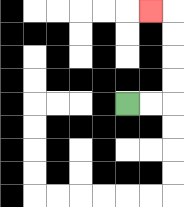{'start': '[5, 4]', 'end': '[6, 0]', 'path_directions': 'R,R,U,U,U,U,L', 'path_coordinates': '[[5, 4], [6, 4], [7, 4], [7, 3], [7, 2], [7, 1], [7, 0], [6, 0]]'}